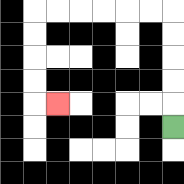{'start': '[7, 5]', 'end': '[2, 4]', 'path_directions': 'U,U,U,U,U,L,L,L,L,L,L,D,D,D,D,R', 'path_coordinates': '[[7, 5], [7, 4], [7, 3], [7, 2], [7, 1], [7, 0], [6, 0], [5, 0], [4, 0], [3, 0], [2, 0], [1, 0], [1, 1], [1, 2], [1, 3], [1, 4], [2, 4]]'}